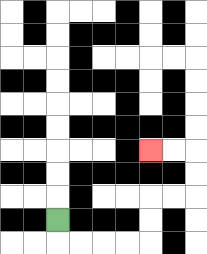{'start': '[2, 9]', 'end': '[6, 6]', 'path_directions': 'D,R,R,R,R,U,U,R,R,U,U,L,L', 'path_coordinates': '[[2, 9], [2, 10], [3, 10], [4, 10], [5, 10], [6, 10], [6, 9], [6, 8], [7, 8], [8, 8], [8, 7], [8, 6], [7, 6], [6, 6]]'}